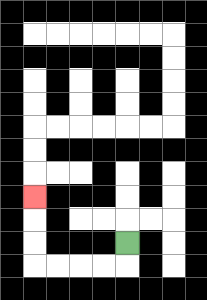{'start': '[5, 10]', 'end': '[1, 8]', 'path_directions': 'D,L,L,L,L,U,U,U', 'path_coordinates': '[[5, 10], [5, 11], [4, 11], [3, 11], [2, 11], [1, 11], [1, 10], [1, 9], [1, 8]]'}